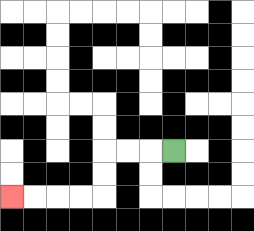{'start': '[7, 6]', 'end': '[0, 8]', 'path_directions': 'L,L,L,D,D,L,L,L,L', 'path_coordinates': '[[7, 6], [6, 6], [5, 6], [4, 6], [4, 7], [4, 8], [3, 8], [2, 8], [1, 8], [0, 8]]'}